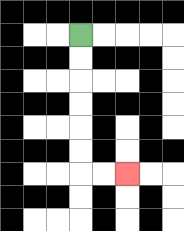{'start': '[3, 1]', 'end': '[5, 7]', 'path_directions': 'D,D,D,D,D,D,R,R', 'path_coordinates': '[[3, 1], [3, 2], [3, 3], [3, 4], [3, 5], [3, 6], [3, 7], [4, 7], [5, 7]]'}